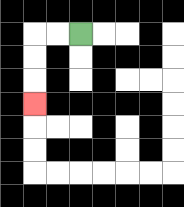{'start': '[3, 1]', 'end': '[1, 4]', 'path_directions': 'L,L,D,D,D', 'path_coordinates': '[[3, 1], [2, 1], [1, 1], [1, 2], [1, 3], [1, 4]]'}